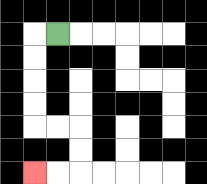{'start': '[2, 1]', 'end': '[1, 7]', 'path_directions': 'L,D,D,D,D,R,R,D,D,L,L', 'path_coordinates': '[[2, 1], [1, 1], [1, 2], [1, 3], [1, 4], [1, 5], [2, 5], [3, 5], [3, 6], [3, 7], [2, 7], [1, 7]]'}